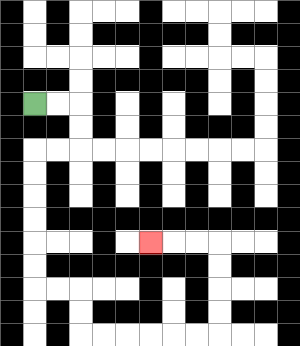{'start': '[1, 4]', 'end': '[6, 10]', 'path_directions': 'R,R,D,D,L,L,D,D,D,D,D,D,R,R,D,D,R,R,R,R,R,R,U,U,U,U,L,L,L', 'path_coordinates': '[[1, 4], [2, 4], [3, 4], [3, 5], [3, 6], [2, 6], [1, 6], [1, 7], [1, 8], [1, 9], [1, 10], [1, 11], [1, 12], [2, 12], [3, 12], [3, 13], [3, 14], [4, 14], [5, 14], [6, 14], [7, 14], [8, 14], [9, 14], [9, 13], [9, 12], [9, 11], [9, 10], [8, 10], [7, 10], [6, 10]]'}